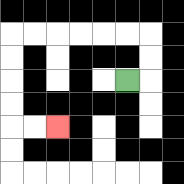{'start': '[5, 3]', 'end': '[2, 5]', 'path_directions': 'R,U,U,L,L,L,L,L,L,D,D,D,D,R,R', 'path_coordinates': '[[5, 3], [6, 3], [6, 2], [6, 1], [5, 1], [4, 1], [3, 1], [2, 1], [1, 1], [0, 1], [0, 2], [0, 3], [0, 4], [0, 5], [1, 5], [2, 5]]'}